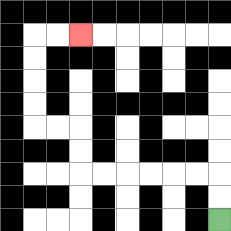{'start': '[9, 9]', 'end': '[3, 1]', 'path_directions': 'U,U,L,L,L,L,L,L,U,U,L,L,U,U,U,U,R,R', 'path_coordinates': '[[9, 9], [9, 8], [9, 7], [8, 7], [7, 7], [6, 7], [5, 7], [4, 7], [3, 7], [3, 6], [3, 5], [2, 5], [1, 5], [1, 4], [1, 3], [1, 2], [1, 1], [2, 1], [3, 1]]'}